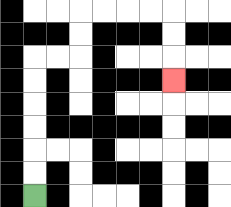{'start': '[1, 8]', 'end': '[7, 3]', 'path_directions': 'U,U,U,U,U,U,R,R,U,U,R,R,R,R,D,D,D', 'path_coordinates': '[[1, 8], [1, 7], [1, 6], [1, 5], [1, 4], [1, 3], [1, 2], [2, 2], [3, 2], [3, 1], [3, 0], [4, 0], [5, 0], [6, 0], [7, 0], [7, 1], [7, 2], [7, 3]]'}